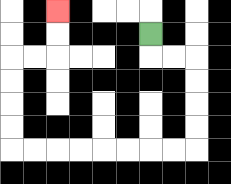{'start': '[6, 1]', 'end': '[2, 0]', 'path_directions': 'D,R,R,D,D,D,D,L,L,L,L,L,L,L,L,U,U,U,U,R,R,U,U', 'path_coordinates': '[[6, 1], [6, 2], [7, 2], [8, 2], [8, 3], [8, 4], [8, 5], [8, 6], [7, 6], [6, 6], [5, 6], [4, 6], [3, 6], [2, 6], [1, 6], [0, 6], [0, 5], [0, 4], [0, 3], [0, 2], [1, 2], [2, 2], [2, 1], [2, 0]]'}